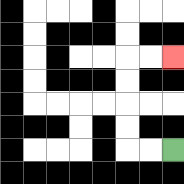{'start': '[7, 6]', 'end': '[7, 2]', 'path_directions': 'L,L,U,U,U,U,R,R', 'path_coordinates': '[[7, 6], [6, 6], [5, 6], [5, 5], [5, 4], [5, 3], [5, 2], [6, 2], [7, 2]]'}